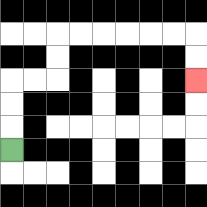{'start': '[0, 6]', 'end': '[8, 3]', 'path_directions': 'U,U,U,R,R,U,U,R,R,R,R,R,R,D,D', 'path_coordinates': '[[0, 6], [0, 5], [0, 4], [0, 3], [1, 3], [2, 3], [2, 2], [2, 1], [3, 1], [4, 1], [5, 1], [6, 1], [7, 1], [8, 1], [8, 2], [8, 3]]'}